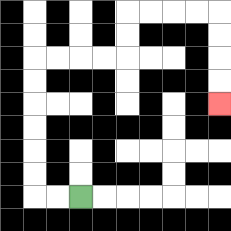{'start': '[3, 8]', 'end': '[9, 4]', 'path_directions': 'L,L,U,U,U,U,U,U,R,R,R,R,U,U,R,R,R,R,D,D,D,D', 'path_coordinates': '[[3, 8], [2, 8], [1, 8], [1, 7], [1, 6], [1, 5], [1, 4], [1, 3], [1, 2], [2, 2], [3, 2], [4, 2], [5, 2], [5, 1], [5, 0], [6, 0], [7, 0], [8, 0], [9, 0], [9, 1], [9, 2], [9, 3], [9, 4]]'}